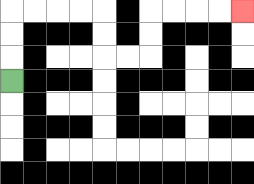{'start': '[0, 3]', 'end': '[10, 0]', 'path_directions': 'U,U,U,R,R,R,R,D,D,R,R,U,U,R,R,R,R', 'path_coordinates': '[[0, 3], [0, 2], [0, 1], [0, 0], [1, 0], [2, 0], [3, 0], [4, 0], [4, 1], [4, 2], [5, 2], [6, 2], [6, 1], [6, 0], [7, 0], [8, 0], [9, 0], [10, 0]]'}